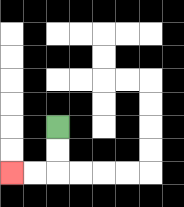{'start': '[2, 5]', 'end': '[0, 7]', 'path_directions': 'D,D,L,L', 'path_coordinates': '[[2, 5], [2, 6], [2, 7], [1, 7], [0, 7]]'}